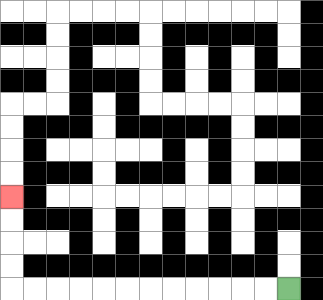{'start': '[12, 12]', 'end': '[0, 8]', 'path_directions': 'L,L,L,L,L,L,L,L,L,L,L,L,U,U,U,U', 'path_coordinates': '[[12, 12], [11, 12], [10, 12], [9, 12], [8, 12], [7, 12], [6, 12], [5, 12], [4, 12], [3, 12], [2, 12], [1, 12], [0, 12], [0, 11], [0, 10], [0, 9], [0, 8]]'}